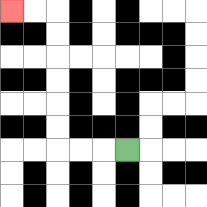{'start': '[5, 6]', 'end': '[0, 0]', 'path_directions': 'L,L,L,U,U,U,U,U,U,L,L', 'path_coordinates': '[[5, 6], [4, 6], [3, 6], [2, 6], [2, 5], [2, 4], [2, 3], [2, 2], [2, 1], [2, 0], [1, 0], [0, 0]]'}